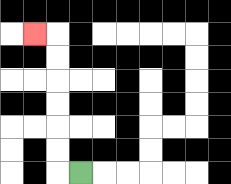{'start': '[3, 7]', 'end': '[1, 1]', 'path_directions': 'L,U,U,U,U,U,U,L', 'path_coordinates': '[[3, 7], [2, 7], [2, 6], [2, 5], [2, 4], [2, 3], [2, 2], [2, 1], [1, 1]]'}